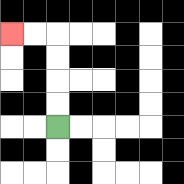{'start': '[2, 5]', 'end': '[0, 1]', 'path_directions': 'U,U,U,U,L,L', 'path_coordinates': '[[2, 5], [2, 4], [2, 3], [2, 2], [2, 1], [1, 1], [0, 1]]'}